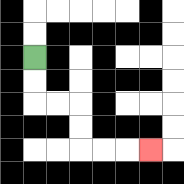{'start': '[1, 2]', 'end': '[6, 6]', 'path_directions': 'D,D,R,R,D,D,R,R,R', 'path_coordinates': '[[1, 2], [1, 3], [1, 4], [2, 4], [3, 4], [3, 5], [3, 6], [4, 6], [5, 6], [6, 6]]'}